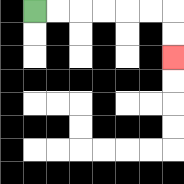{'start': '[1, 0]', 'end': '[7, 2]', 'path_directions': 'R,R,R,R,R,R,D,D', 'path_coordinates': '[[1, 0], [2, 0], [3, 0], [4, 0], [5, 0], [6, 0], [7, 0], [7, 1], [7, 2]]'}